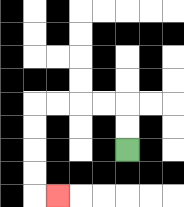{'start': '[5, 6]', 'end': '[2, 8]', 'path_directions': 'U,U,L,L,L,L,D,D,D,D,R', 'path_coordinates': '[[5, 6], [5, 5], [5, 4], [4, 4], [3, 4], [2, 4], [1, 4], [1, 5], [1, 6], [1, 7], [1, 8], [2, 8]]'}